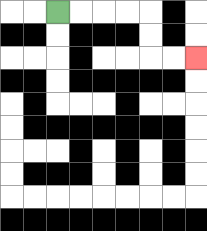{'start': '[2, 0]', 'end': '[8, 2]', 'path_directions': 'R,R,R,R,D,D,R,R', 'path_coordinates': '[[2, 0], [3, 0], [4, 0], [5, 0], [6, 0], [6, 1], [6, 2], [7, 2], [8, 2]]'}